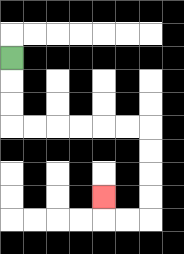{'start': '[0, 2]', 'end': '[4, 8]', 'path_directions': 'D,D,D,R,R,R,R,R,R,D,D,D,D,L,L,U', 'path_coordinates': '[[0, 2], [0, 3], [0, 4], [0, 5], [1, 5], [2, 5], [3, 5], [4, 5], [5, 5], [6, 5], [6, 6], [6, 7], [6, 8], [6, 9], [5, 9], [4, 9], [4, 8]]'}